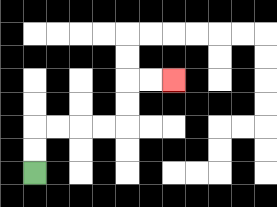{'start': '[1, 7]', 'end': '[7, 3]', 'path_directions': 'U,U,R,R,R,R,U,U,R,R', 'path_coordinates': '[[1, 7], [1, 6], [1, 5], [2, 5], [3, 5], [4, 5], [5, 5], [5, 4], [5, 3], [6, 3], [7, 3]]'}